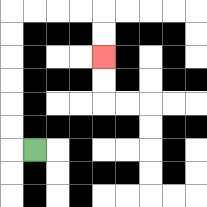{'start': '[1, 6]', 'end': '[4, 2]', 'path_directions': 'L,U,U,U,U,U,U,R,R,R,R,D,D', 'path_coordinates': '[[1, 6], [0, 6], [0, 5], [0, 4], [0, 3], [0, 2], [0, 1], [0, 0], [1, 0], [2, 0], [3, 0], [4, 0], [4, 1], [4, 2]]'}